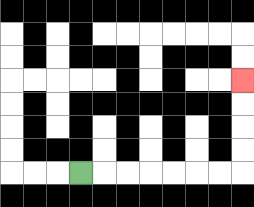{'start': '[3, 7]', 'end': '[10, 3]', 'path_directions': 'R,R,R,R,R,R,R,U,U,U,U', 'path_coordinates': '[[3, 7], [4, 7], [5, 7], [6, 7], [7, 7], [8, 7], [9, 7], [10, 7], [10, 6], [10, 5], [10, 4], [10, 3]]'}